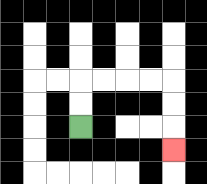{'start': '[3, 5]', 'end': '[7, 6]', 'path_directions': 'U,U,R,R,R,R,D,D,D', 'path_coordinates': '[[3, 5], [3, 4], [3, 3], [4, 3], [5, 3], [6, 3], [7, 3], [7, 4], [7, 5], [7, 6]]'}